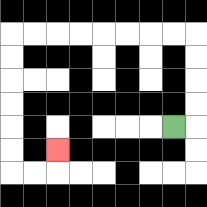{'start': '[7, 5]', 'end': '[2, 6]', 'path_directions': 'R,U,U,U,U,L,L,L,L,L,L,L,L,D,D,D,D,D,D,R,R,U', 'path_coordinates': '[[7, 5], [8, 5], [8, 4], [8, 3], [8, 2], [8, 1], [7, 1], [6, 1], [5, 1], [4, 1], [3, 1], [2, 1], [1, 1], [0, 1], [0, 2], [0, 3], [0, 4], [0, 5], [0, 6], [0, 7], [1, 7], [2, 7], [2, 6]]'}